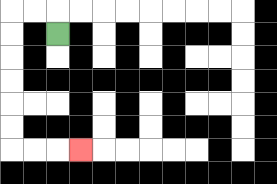{'start': '[2, 1]', 'end': '[3, 6]', 'path_directions': 'U,L,L,D,D,D,D,D,D,R,R,R', 'path_coordinates': '[[2, 1], [2, 0], [1, 0], [0, 0], [0, 1], [0, 2], [0, 3], [0, 4], [0, 5], [0, 6], [1, 6], [2, 6], [3, 6]]'}